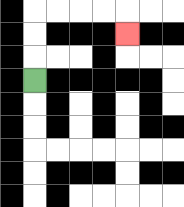{'start': '[1, 3]', 'end': '[5, 1]', 'path_directions': 'U,U,U,R,R,R,R,D', 'path_coordinates': '[[1, 3], [1, 2], [1, 1], [1, 0], [2, 0], [3, 0], [4, 0], [5, 0], [5, 1]]'}